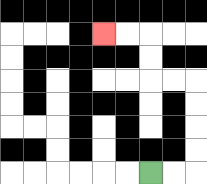{'start': '[6, 7]', 'end': '[4, 1]', 'path_directions': 'R,R,U,U,U,U,L,L,U,U,L,L', 'path_coordinates': '[[6, 7], [7, 7], [8, 7], [8, 6], [8, 5], [8, 4], [8, 3], [7, 3], [6, 3], [6, 2], [6, 1], [5, 1], [4, 1]]'}